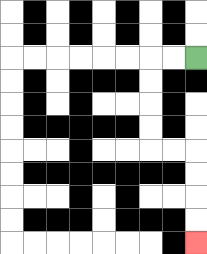{'start': '[8, 2]', 'end': '[8, 10]', 'path_directions': 'L,L,D,D,D,D,R,R,D,D,D,D', 'path_coordinates': '[[8, 2], [7, 2], [6, 2], [6, 3], [6, 4], [6, 5], [6, 6], [7, 6], [8, 6], [8, 7], [8, 8], [8, 9], [8, 10]]'}